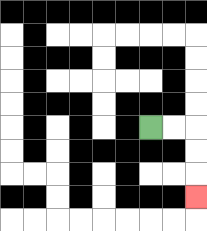{'start': '[6, 5]', 'end': '[8, 8]', 'path_directions': 'R,R,D,D,D', 'path_coordinates': '[[6, 5], [7, 5], [8, 5], [8, 6], [8, 7], [8, 8]]'}